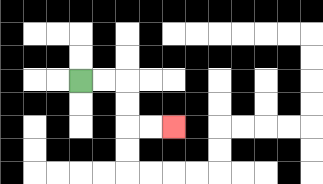{'start': '[3, 3]', 'end': '[7, 5]', 'path_directions': 'R,R,D,D,R,R', 'path_coordinates': '[[3, 3], [4, 3], [5, 3], [5, 4], [5, 5], [6, 5], [7, 5]]'}